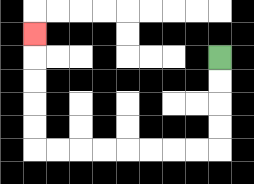{'start': '[9, 2]', 'end': '[1, 1]', 'path_directions': 'D,D,D,D,L,L,L,L,L,L,L,L,U,U,U,U,U', 'path_coordinates': '[[9, 2], [9, 3], [9, 4], [9, 5], [9, 6], [8, 6], [7, 6], [6, 6], [5, 6], [4, 6], [3, 6], [2, 6], [1, 6], [1, 5], [1, 4], [1, 3], [1, 2], [1, 1]]'}